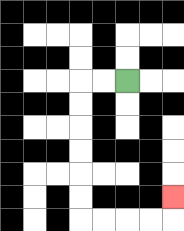{'start': '[5, 3]', 'end': '[7, 8]', 'path_directions': 'L,L,D,D,D,D,D,D,R,R,R,R,U', 'path_coordinates': '[[5, 3], [4, 3], [3, 3], [3, 4], [3, 5], [3, 6], [3, 7], [3, 8], [3, 9], [4, 9], [5, 9], [6, 9], [7, 9], [7, 8]]'}